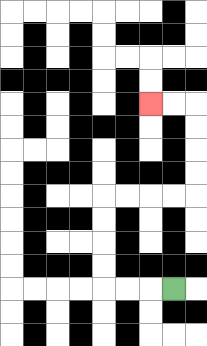{'start': '[7, 12]', 'end': '[6, 4]', 'path_directions': 'L,L,L,U,U,U,U,R,R,R,R,U,U,U,U,L,L', 'path_coordinates': '[[7, 12], [6, 12], [5, 12], [4, 12], [4, 11], [4, 10], [4, 9], [4, 8], [5, 8], [6, 8], [7, 8], [8, 8], [8, 7], [8, 6], [8, 5], [8, 4], [7, 4], [6, 4]]'}